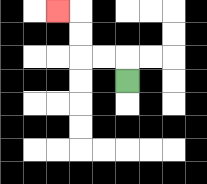{'start': '[5, 3]', 'end': '[2, 0]', 'path_directions': 'U,L,L,U,U,L', 'path_coordinates': '[[5, 3], [5, 2], [4, 2], [3, 2], [3, 1], [3, 0], [2, 0]]'}